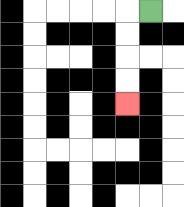{'start': '[6, 0]', 'end': '[5, 4]', 'path_directions': 'L,D,D,D,D', 'path_coordinates': '[[6, 0], [5, 0], [5, 1], [5, 2], [5, 3], [5, 4]]'}